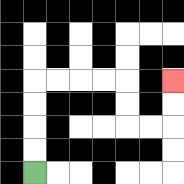{'start': '[1, 7]', 'end': '[7, 3]', 'path_directions': 'U,U,U,U,R,R,R,R,D,D,R,R,U,U', 'path_coordinates': '[[1, 7], [1, 6], [1, 5], [1, 4], [1, 3], [2, 3], [3, 3], [4, 3], [5, 3], [5, 4], [5, 5], [6, 5], [7, 5], [7, 4], [7, 3]]'}